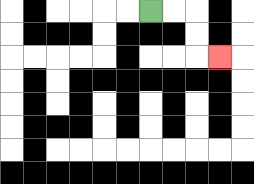{'start': '[6, 0]', 'end': '[9, 2]', 'path_directions': 'R,R,D,D,R', 'path_coordinates': '[[6, 0], [7, 0], [8, 0], [8, 1], [8, 2], [9, 2]]'}